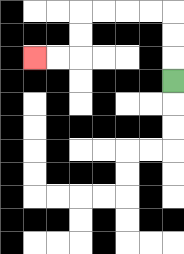{'start': '[7, 3]', 'end': '[1, 2]', 'path_directions': 'U,U,U,L,L,L,L,D,D,L,L', 'path_coordinates': '[[7, 3], [7, 2], [7, 1], [7, 0], [6, 0], [5, 0], [4, 0], [3, 0], [3, 1], [3, 2], [2, 2], [1, 2]]'}